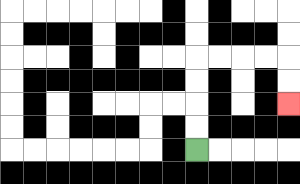{'start': '[8, 6]', 'end': '[12, 4]', 'path_directions': 'U,U,U,U,R,R,R,R,D,D', 'path_coordinates': '[[8, 6], [8, 5], [8, 4], [8, 3], [8, 2], [9, 2], [10, 2], [11, 2], [12, 2], [12, 3], [12, 4]]'}